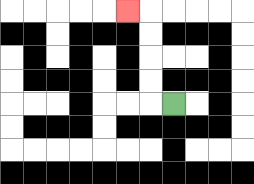{'start': '[7, 4]', 'end': '[5, 0]', 'path_directions': 'L,U,U,U,U,L', 'path_coordinates': '[[7, 4], [6, 4], [6, 3], [6, 2], [6, 1], [6, 0], [5, 0]]'}